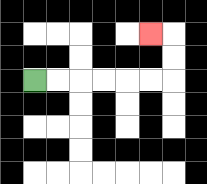{'start': '[1, 3]', 'end': '[6, 1]', 'path_directions': 'R,R,R,R,R,R,U,U,L', 'path_coordinates': '[[1, 3], [2, 3], [3, 3], [4, 3], [5, 3], [6, 3], [7, 3], [7, 2], [7, 1], [6, 1]]'}